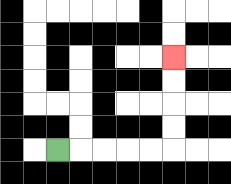{'start': '[2, 6]', 'end': '[7, 2]', 'path_directions': 'R,R,R,R,R,U,U,U,U', 'path_coordinates': '[[2, 6], [3, 6], [4, 6], [5, 6], [6, 6], [7, 6], [7, 5], [7, 4], [7, 3], [7, 2]]'}